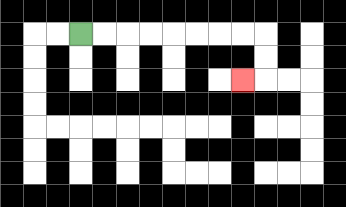{'start': '[3, 1]', 'end': '[10, 3]', 'path_directions': 'R,R,R,R,R,R,R,R,D,D,L', 'path_coordinates': '[[3, 1], [4, 1], [5, 1], [6, 1], [7, 1], [8, 1], [9, 1], [10, 1], [11, 1], [11, 2], [11, 3], [10, 3]]'}